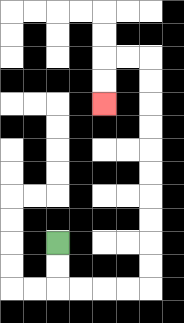{'start': '[2, 10]', 'end': '[4, 4]', 'path_directions': 'D,D,R,R,R,R,U,U,U,U,U,U,U,U,U,U,L,L,D,D', 'path_coordinates': '[[2, 10], [2, 11], [2, 12], [3, 12], [4, 12], [5, 12], [6, 12], [6, 11], [6, 10], [6, 9], [6, 8], [6, 7], [6, 6], [6, 5], [6, 4], [6, 3], [6, 2], [5, 2], [4, 2], [4, 3], [4, 4]]'}